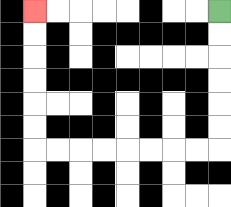{'start': '[9, 0]', 'end': '[1, 0]', 'path_directions': 'D,D,D,D,D,D,L,L,L,L,L,L,L,L,U,U,U,U,U,U', 'path_coordinates': '[[9, 0], [9, 1], [9, 2], [9, 3], [9, 4], [9, 5], [9, 6], [8, 6], [7, 6], [6, 6], [5, 6], [4, 6], [3, 6], [2, 6], [1, 6], [1, 5], [1, 4], [1, 3], [1, 2], [1, 1], [1, 0]]'}